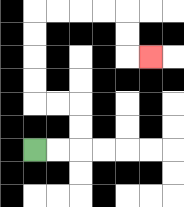{'start': '[1, 6]', 'end': '[6, 2]', 'path_directions': 'R,R,U,U,L,L,U,U,U,U,R,R,R,R,D,D,R', 'path_coordinates': '[[1, 6], [2, 6], [3, 6], [3, 5], [3, 4], [2, 4], [1, 4], [1, 3], [1, 2], [1, 1], [1, 0], [2, 0], [3, 0], [4, 0], [5, 0], [5, 1], [5, 2], [6, 2]]'}